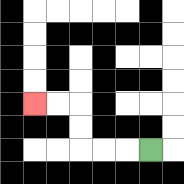{'start': '[6, 6]', 'end': '[1, 4]', 'path_directions': 'L,L,L,U,U,L,L', 'path_coordinates': '[[6, 6], [5, 6], [4, 6], [3, 6], [3, 5], [3, 4], [2, 4], [1, 4]]'}